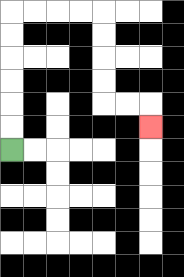{'start': '[0, 6]', 'end': '[6, 5]', 'path_directions': 'U,U,U,U,U,U,R,R,R,R,D,D,D,D,R,R,D', 'path_coordinates': '[[0, 6], [0, 5], [0, 4], [0, 3], [0, 2], [0, 1], [0, 0], [1, 0], [2, 0], [3, 0], [4, 0], [4, 1], [4, 2], [4, 3], [4, 4], [5, 4], [6, 4], [6, 5]]'}